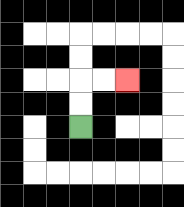{'start': '[3, 5]', 'end': '[5, 3]', 'path_directions': 'U,U,R,R', 'path_coordinates': '[[3, 5], [3, 4], [3, 3], [4, 3], [5, 3]]'}